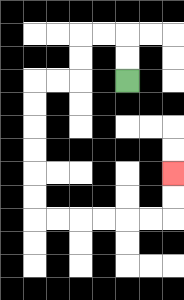{'start': '[5, 3]', 'end': '[7, 7]', 'path_directions': 'U,U,L,L,D,D,L,L,D,D,D,D,D,D,R,R,R,R,R,R,U,U', 'path_coordinates': '[[5, 3], [5, 2], [5, 1], [4, 1], [3, 1], [3, 2], [3, 3], [2, 3], [1, 3], [1, 4], [1, 5], [1, 6], [1, 7], [1, 8], [1, 9], [2, 9], [3, 9], [4, 9], [5, 9], [6, 9], [7, 9], [7, 8], [7, 7]]'}